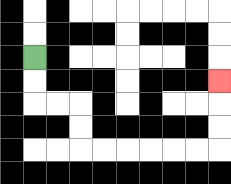{'start': '[1, 2]', 'end': '[9, 3]', 'path_directions': 'D,D,R,R,D,D,R,R,R,R,R,R,U,U,U', 'path_coordinates': '[[1, 2], [1, 3], [1, 4], [2, 4], [3, 4], [3, 5], [3, 6], [4, 6], [5, 6], [6, 6], [7, 6], [8, 6], [9, 6], [9, 5], [9, 4], [9, 3]]'}